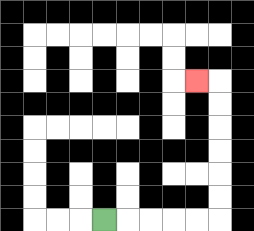{'start': '[4, 9]', 'end': '[8, 3]', 'path_directions': 'R,R,R,R,R,U,U,U,U,U,U,L', 'path_coordinates': '[[4, 9], [5, 9], [6, 9], [7, 9], [8, 9], [9, 9], [9, 8], [9, 7], [9, 6], [9, 5], [9, 4], [9, 3], [8, 3]]'}